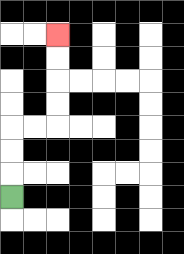{'start': '[0, 8]', 'end': '[2, 1]', 'path_directions': 'U,U,U,R,R,U,U,U,U', 'path_coordinates': '[[0, 8], [0, 7], [0, 6], [0, 5], [1, 5], [2, 5], [2, 4], [2, 3], [2, 2], [2, 1]]'}